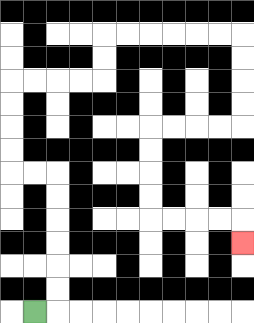{'start': '[1, 13]', 'end': '[10, 10]', 'path_directions': 'R,U,U,U,U,U,U,L,L,U,U,U,U,R,R,R,R,U,U,R,R,R,R,R,R,D,D,D,D,L,L,L,L,D,D,D,D,R,R,R,R,D', 'path_coordinates': '[[1, 13], [2, 13], [2, 12], [2, 11], [2, 10], [2, 9], [2, 8], [2, 7], [1, 7], [0, 7], [0, 6], [0, 5], [0, 4], [0, 3], [1, 3], [2, 3], [3, 3], [4, 3], [4, 2], [4, 1], [5, 1], [6, 1], [7, 1], [8, 1], [9, 1], [10, 1], [10, 2], [10, 3], [10, 4], [10, 5], [9, 5], [8, 5], [7, 5], [6, 5], [6, 6], [6, 7], [6, 8], [6, 9], [7, 9], [8, 9], [9, 9], [10, 9], [10, 10]]'}